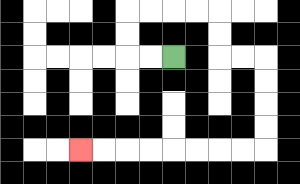{'start': '[7, 2]', 'end': '[3, 6]', 'path_directions': 'L,L,U,U,R,R,R,R,D,D,R,R,D,D,D,D,L,L,L,L,L,L,L,L', 'path_coordinates': '[[7, 2], [6, 2], [5, 2], [5, 1], [5, 0], [6, 0], [7, 0], [8, 0], [9, 0], [9, 1], [9, 2], [10, 2], [11, 2], [11, 3], [11, 4], [11, 5], [11, 6], [10, 6], [9, 6], [8, 6], [7, 6], [6, 6], [5, 6], [4, 6], [3, 6]]'}